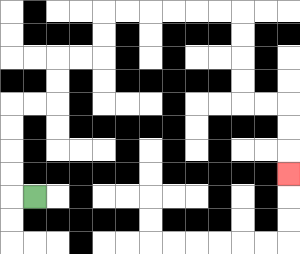{'start': '[1, 8]', 'end': '[12, 7]', 'path_directions': 'L,U,U,U,U,R,R,U,U,R,R,U,U,R,R,R,R,R,R,D,D,D,D,R,R,D,D,D', 'path_coordinates': '[[1, 8], [0, 8], [0, 7], [0, 6], [0, 5], [0, 4], [1, 4], [2, 4], [2, 3], [2, 2], [3, 2], [4, 2], [4, 1], [4, 0], [5, 0], [6, 0], [7, 0], [8, 0], [9, 0], [10, 0], [10, 1], [10, 2], [10, 3], [10, 4], [11, 4], [12, 4], [12, 5], [12, 6], [12, 7]]'}